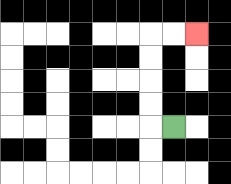{'start': '[7, 5]', 'end': '[8, 1]', 'path_directions': 'L,U,U,U,U,R,R', 'path_coordinates': '[[7, 5], [6, 5], [6, 4], [6, 3], [6, 2], [6, 1], [7, 1], [8, 1]]'}